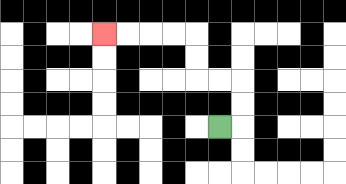{'start': '[9, 5]', 'end': '[4, 1]', 'path_directions': 'R,U,U,L,L,U,U,L,L,L,L', 'path_coordinates': '[[9, 5], [10, 5], [10, 4], [10, 3], [9, 3], [8, 3], [8, 2], [8, 1], [7, 1], [6, 1], [5, 1], [4, 1]]'}